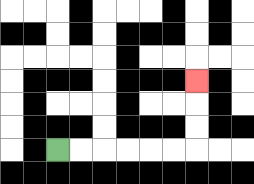{'start': '[2, 6]', 'end': '[8, 3]', 'path_directions': 'R,R,R,R,R,R,U,U,U', 'path_coordinates': '[[2, 6], [3, 6], [4, 6], [5, 6], [6, 6], [7, 6], [8, 6], [8, 5], [8, 4], [8, 3]]'}